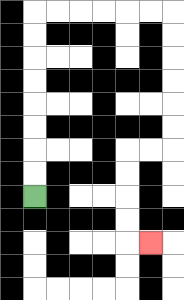{'start': '[1, 8]', 'end': '[6, 10]', 'path_directions': 'U,U,U,U,U,U,U,U,R,R,R,R,R,R,D,D,D,D,D,D,L,L,D,D,D,D,R', 'path_coordinates': '[[1, 8], [1, 7], [1, 6], [1, 5], [1, 4], [1, 3], [1, 2], [1, 1], [1, 0], [2, 0], [3, 0], [4, 0], [5, 0], [6, 0], [7, 0], [7, 1], [7, 2], [7, 3], [7, 4], [7, 5], [7, 6], [6, 6], [5, 6], [5, 7], [5, 8], [5, 9], [5, 10], [6, 10]]'}